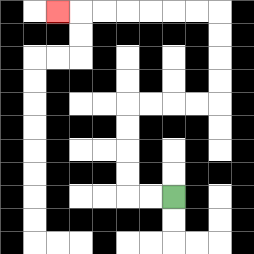{'start': '[7, 8]', 'end': '[2, 0]', 'path_directions': 'L,L,U,U,U,U,R,R,R,R,U,U,U,U,L,L,L,L,L,L,L', 'path_coordinates': '[[7, 8], [6, 8], [5, 8], [5, 7], [5, 6], [5, 5], [5, 4], [6, 4], [7, 4], [8, 4], [9, 4], [9, 3], [9, 2], [9, 1], [9, 0], [8, 0], [7, 0], [6, 0], [5, 0], [4, 0], [3, 0], [2, 0]]'}